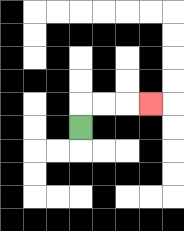{'start': '[3, 5]', 'end': '[6, 4]', 'path_directions': 'U,R,R,R', 'path_coordinates': '[[3, 5], [3, 4], [4, 4], [5, 4], [6, 4]]'}